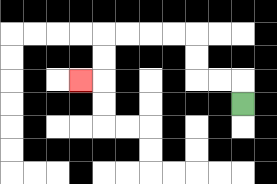{'start': '[10, 4]', 'end': '[3, 3]', 'path_directions': 'U,L,L,U,U,L,L,L,L,D,D,L', 'path_coordinates': '[[10, 4], [10, 3], [9, 3], [8, 3], [8, 2], [8, 1], [7, 1], [6, 1], [5, 1], [4, 1], [4, 2], [4, 3], [3, 3]]'}